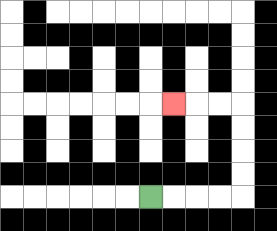{'start': '[6, 8]', 'end': '[7, 4]', 'path_directions': 'R,R,R,R,U,U,U,U,L,L,L', 'path_coordinates': '[[6, 8], [7, 8], [8, 8], [9, 8], [10, 8], [10, 7], [10, 6], [10, 5], [10, 4], [9, 4], [8, 4], [7, 4]]'}